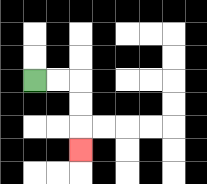{'start': '[1, 3]', 'end': '[3, 6]', 'path_directions': 'R,R,D,D,D', 'path_coordinates': '[[1, 3], [2, 3], [3, 3], [3, 4], [3, 5], [3, 6]]'}